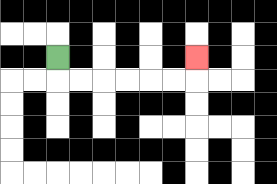{'start': '[2, 2]', 'end': '[8, 2]', 'path_directions': 'D,R,R,R,R,R,R,U', 'path_coordinates': '[[2, 2], [2, 3], [3, 3], [4, 3], [5, 3], [6, 3], [7, 3], [8, 3], [8, 2]]'}